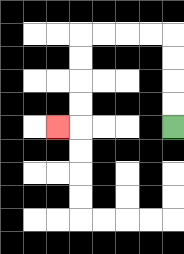{'start': '[7, 5]', 'end': '[2, 5]', 'path_directions': 'U,U,U,U,L,L,L,L,D,D,D,D,L', 'path_coordinates': '[[7, 5], [7, 4], [7, 3], [7, 2], [7, 1], [6, 1], [5, 1], [4, 1], [3, 1], [3, 2], [3, 3], [3, 4], [3, 5], [2, 5]]'}